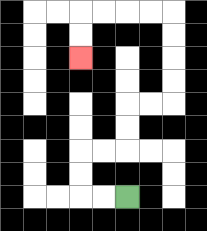{'start': '[5, 8]', 'end': '[3, 2]', 'path_directions': 'L,L,U,U,R,R,U,U,R,R,U,U,U,U,L,L,L,L,D,D', 'path_coordinates': '[[5, 8], [4, 8], [3, 8], [3, 7], [3, 6], [4, 6], [5, 6], [5, 5], [5, 4], [6, 4], [7, 4], [7, 3], [7, 2], [7, 1], [7, 0], [6, 0], [5, 0], [4, 0], [3, 0], [3, 1], [3, 2]]'}